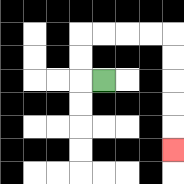{'start': '[4, 3]', 'end': '[7, 6]', 'path_directions': 'L,U,U,R,R,R,R,D,D,D,D,D', 'path_coordinates': '[[4, 3], [3, 3], [3, 2], [3, 1], [4, 1], [5, 1], [6, 1], [7, 1], [7, 2], [7, 3], [7, 4], [7, 5], [7, 6]]'}